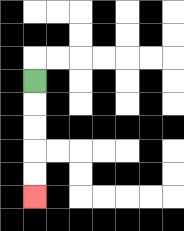{'start': '[1, 3]', 'end': '[1, 8]', 'path_directions': 'D,D,D,D,D', 'path_coordinates': '[[1, 3], [1, 4], [1, 5], [1, 6], [1, 7], [1, 8]]'}